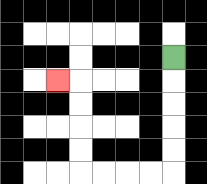{'start': '[7, 2]', 'end': '[2, 3]', 'path_directions': 'D,D,D,D,D,L,L,L,L,U,U,U,U,L', 'path_coordinates': '[[7, 2], [7, 3], [7, 4], [7, 5], [7, 6], [7, 7], [6, 7], [5, 7], [4, 7], [3, 7], [3, 6], [3, 5], [3, 4], [3, 3], [2, 3]]'}